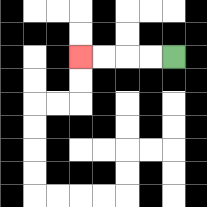{'start': '[7, 2]', 'end': '[3, 2]', 'path_directions': 'L,L,L,L', 'path_coordinates': '[[7, 2], [6, 2], [5, 2], [4, 2], [3, 2]]'}